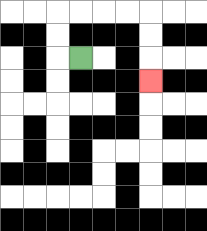{'start': '[3, 2]', 'end': '[6, 3]', 'path_directions': 'L,U,U,R,R,R,R,D,D,D', 'path_coordinates': '[[3, 2], [2, 2], [2, 1], [2, 0], [3, 0], [4, 0], [5, 0], [6, 0], [6, 1], [6, 2], [6, 3]]'}